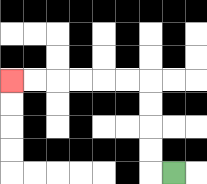{'start': '[7, 7]', 'end': '[0, 3]', 'path_directions': 'L,U,U,U,U,L,L,L,L,L,L', 'path_coordinates': '[[7, 7], [6, 7], [6, 6], [6, 5], [6, 4], [6, 3], [5, 3], [4, 3], [3, 3], [2, 3], [1, 3], [0, 3]]'}